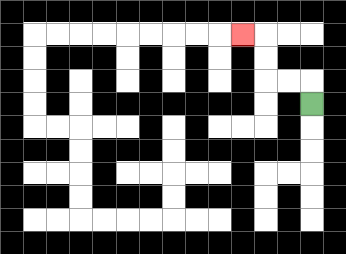{'start': '[13, 4]', 'end': '[10, 1]', 'path_directions': 'U,L,L,U,U,L', 'path_coordinates': '[[13, 4], [13, 3], [12, 3], [11, 3], [11, 2], [11, 1], [10, 1]]'}